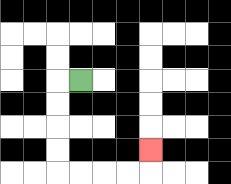{'start': '[3, 3]', 'end': '[6, 6]', 'path_directions': 'L,D,D,D,D,R,R,R,R,U', 'path_coordinates': '[[3, 3], [2, 3], [2, 4], [2, 5], [2, 6], [2, 7], [3, 7], [4, 7], [5, 7], [6, 7], [6, 6]]'}